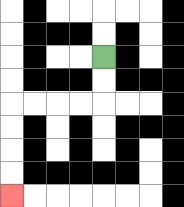{'start': '[4, 2]', 'end': '[0, 8]', 'path_directions': 'D,D,L,L,L,L,D,D,D,D', 'path_coordinates': '[[4, 2], [4, 3], [4, 4], [3, 4], [2, 4], [1, 4], [0, 4], [0, 5], [0, 6], [0, 7], [0, 8]]'}